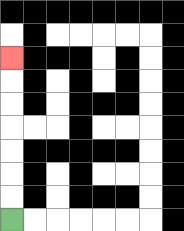{'start': '[0, 9]', 'end': '[0, 2]', 'path_directions': 'U,U,U,U,U,U,U', 'path_coordinates': '[[0, 9], [0, 8], [0, 7], [0, 6], [0, 5], [0, 4], [0, 3], [0, 2]]'}